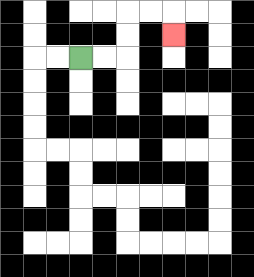{'start': '[3, 2]', 'end': '[7, 1]', 'path_directions': 'R,R,U,U,R,R,D', 'path_coordinates': '[[3, 2], [4, 2], [5, 2], [5, 1], [5, 0], [6, 0], [7, 0], [7, 1]]'}